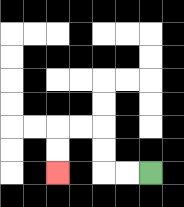{'start': '[6, 7]', 'end': '[2, 7]', 'path_directions': 'L,L,U,U,L,L,D,D', 'path_coordinates': '[[6, 7], [5, 7], [4, 7], [4, 6], [4, 5], [3, 5], [2, 5], [2, 6], [2, 7]]'}